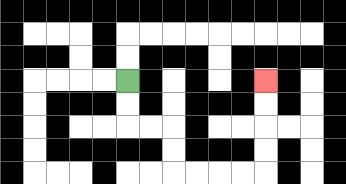{'start': '[5, 3]', 'end': '[11, 3]', 'path_directions': 'D,D,R,R,D,D,R,R,R,R,U,U,U,U', 'path_coordinates': '[[5, 3], [5, 4], [5, 5], [6, 5], [7, 5], [7, 6], [7, 7], [8, 7], [9, 7], [10, 7], [11, 7], [11, 6], [11, 5], [11, 4], [11, 3]]'}